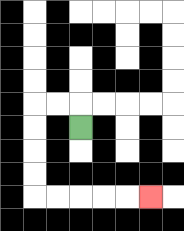{'start': '[3, 5]', 'end': '[6, 8]', 'path_directions': 'U,L,L,D,D,D,D,R,R,R,R,R', 'path_coordinates': '[[3, 5], [3, 4], [2, 4], [1, 4], [1, 5], [1, 6], [1, 7], [1, 8], [2, 8], [3, 8], [4, 8], [5, 8], [6, 8]]'}